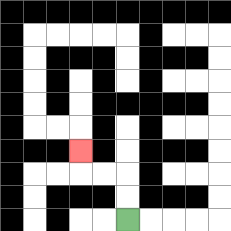{'start': '[5, 9]', 'end': '[3, 6]', 'path_directions': 'U,U,L,L,U', 'path_coordinates': '[[5, 9], [5, 8], [5, 7], [4, 7], [3, 7], [3, 6]]'}